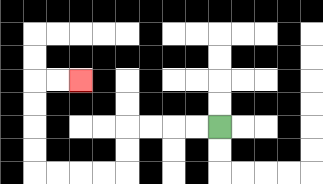{'start': '[9, 5]', 'end': '[3, 3]', 'path_directions': 'L,L,L,L,D,D,L,L,L,L,U,U,U,U,R,R', 'path_coordinates': '[[9, 5], [8, 5], [7, 5], [6, 5], [5, 5], [5, 6], [5, 7], [4, 7], [3, 7], [2, 7], [1, 7], [1, 6], [1, 5], [1, 4], [1, 3], [2, 3], [3, 3]]'}